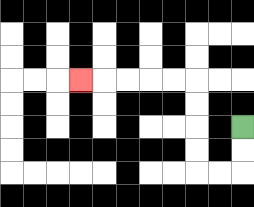{'start': '[10, 5]', 'end': '[3, 3]', 'path_directions': 'D,D,L,L,U,U,U,U,L,L,L,L,L', 'path_coordinates': '[[10, 5], [10, 6], [10, 7], [9, 7], [8, 7], [8, 6], [8, 5], [8, 4], [8, 3], [7, 3], [6, 3], [5, 3], [4, 3], [3, 3]]'}